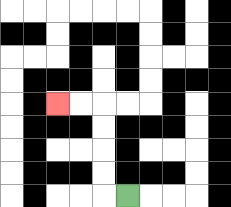{'start': '[5, 8]', 'end': '[2, 4]', 'path_directions': 'L,U,U,U,U,L,L', 'path_coordinates': '[[5, 8], [4, 8], [4, 7], [4, 6], [4, 5], [4, 4], [3, 4], [2, 4]]'}